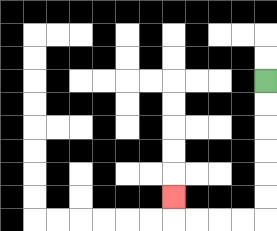{'start': '[11, 3]', 'end': '[7, 8]', 'path_directions': 'D,D,D,D,D,D,L,L,L,L,U', 'path_coordinates': '[[11, 3], [11, 4], [11, 5], [11, 6], [11, 7], [11, 8], [11, 9], [10, 9], [9, 9], [8, 9], [7, 9], [7, 8]]'}